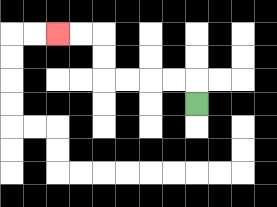{'start': '[8, 4]', 'end': '[2, 1]', 'path_directions': 'U,L,L,L,L,U,U,L,L', 'path_coordinates': '[[8, 4], [8, 3], [7, 3], [6, 3], [5, 3], [4, 3], [4, 2], [4, 1], [3, 1], [2, 1]]'}